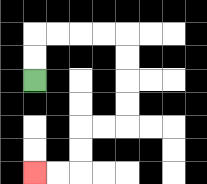{'start': '[1, 3]', 'end': '[1, 7]', 'path_directions': 'U,U,R,R,R,R,D,D,D,D,L,L,D,D,L,L', 'path_coordinates': '[[1, 3], [1, 2], [1, 1], [2, 1], [3, 1], [4, 1], [5, 1], [5, 2], [5, 3], [5, 4], [5, 5], [4, 5], [3, 5], [3, 6], [3, 7], [2, 7], [1, 7]]'}